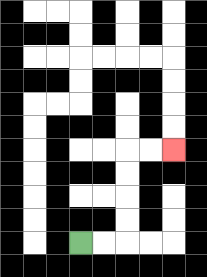{'start': '[3, 10]', 'end': '[7, 6]', 'path_directions': 'R,R,U,U,U,U,R,R', 'path_coordinates': '[[3, 10], [4, 10], [5, 10], [5, 9], [5, 8], [5, 7], [5, 6], [6, 6], [7, 6]]'}